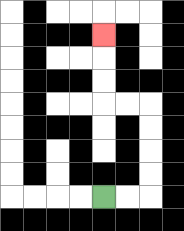{'start': '[4, 8]', 'end': '[4, 1]', 'path_directions': 'R,R,U,U,U,U,L,L,U,U,U', 'path_coordinates': '[[4, 8], [5, 8], [6, 8], [6, 7], [6, 6], [6, 5], [6, 4], [5, 4], [4, 4], [4, 3], [4, 2], [4, 1]]'}